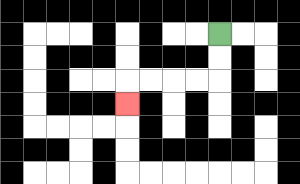{'start': '[9, 1]', 'end': '[5, 4]', 'path_directions': 'D,D,L,L,L,L,D', 'path_coordinates': '[[9, 1], [9, 2], [9, 3], [8, 3], [7, 3], [6, 3], [5, 3], [5, 4]]'}